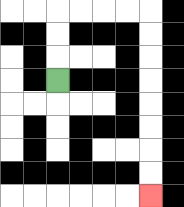{'start': '[2, 3]', 'end': '[6, 8]', 'path_directions': 'U,U,U,R,R,R,R,D,D,D,D,D,D,D,D', 'path_coordinates': '[[2, 3], [2, 2], [2, 1], [2, 0], [3, 0], [4, 0], [5, 0], [6, 0], [6, 1], [6, 2], [6, 3], [6, 4], [6, 5], [6, 6], [6, 7], [6, 8]]'}